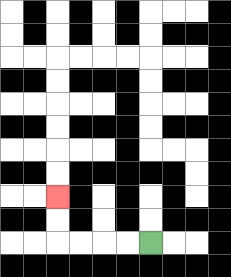{'start': '[6, 10]', 'end': '[2, 8]', 'path_directions': 'L,L,L,L,U,U', 'path_coordinates': '[[6, 10], [5, 10], [4, 10], [3, 10], [2, 10], [2, 9], [2, 8]]'}